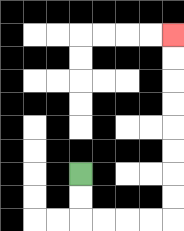{'start': '[3, 7]', 'end': '[7, 1]', 'path_directions': 'D,D,R,R,R,R,U,U,U,U,U,U,U,U', 'path_coordinates': '[[3, 7], [3, 8], [3, 9], [4, 9], [5, 9], [6, 9], [7, 9], [7, 8], [7, 7], [7, 6], [7, 5], [7, 4], [7, 3], [7, 2], [7, 1]]'}